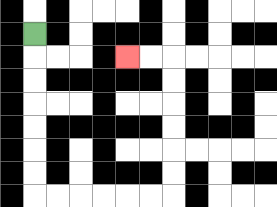{'start': '[1, 1]', 'end': '[5, 2]', 'path_directions': 'D,D,D,D,D,D,D,R,R,R,R,R,R,U,U,U,U,U,U,L,L', 'path_coordinates': '[[1, 1], [1, 2], [1, 3], [1, 4], [1, 5], [1, 6], [1, 7], [1, 8], [2, 8], [3, 8], [4, 8], [5, 8], [6, 8], [7, 8], [7, 7], [7, 6], [7, 5], [7, 4], [7, 3], [7, 2], [6, 2], [5, 2]]'}